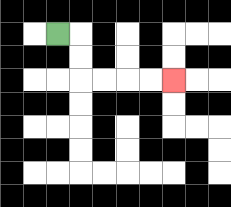{'start': '[2, 1]', 'end': '[7, 3]', 'path_directions': 'R,D,D,R,R,R,R', 'path_coordinates': '[[2, 1], [3, 1], [3, 2], [3, 3], [4, 3], [5, 3], [6, 3], [7, 3]]'}